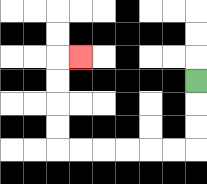{'start': '[8, 3]', 'end': '[3, 2]', 'path_directions': 'D,D,D,L,L,L,L,L,L,U,U,U,U,R', 'path_coordinates': '[[8, 3], [8, 4], [8, 5], [8, 6], [7, 6], [6, 6], [5, 6], [4, 6], [3, 6], [2, 6], [2, 5], [2, 4], [2, 3], [2, 2], [3, 2]]'}